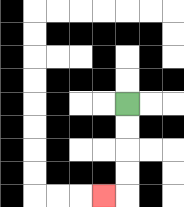{'start': '[5, 4]', 'end': '[4, 8]', 'path_directions': 'D,D,D,D,L', 'path_coordinates': '[[5, 4], [5, 5], [5, 6], [5, 7], [5, 8], [4, 8]]'}